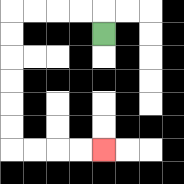{'start': '[4, 1]', 'end': '[4, 6]', 'path_directions': 'U,L,L,L,L,D,D,D,D,D,D,R,R,R,R', 'path_coordinates': '[[4, 1], [4, 0], [3, 0], [2, 0], [1, 0], [0, 0], [0, 1], [0, 2], [0, 3], [0, 4], [0, 5], [0, 6], [1, 6], [2, 6], [3, 6], [4, 6]]'}